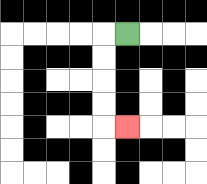{'start': '[5, 1]', 'end': '[5, 5]', 'path_directions': 'L,D,D,D,D,R', 'path_coordinates': '[[5, 1], [4, 1], [4, 2], [4, 3], [4, 4], [4, 5], [5, 5]]'}